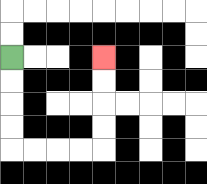{'start': '[0, 2]', 'end': '[4, 2]', 'path_directions': 'D,D,D,D,R,R,R,R,U,U,U,U', 'path_coordinates': '[[0, 2], [0, 3], [0, 4], [0, 5], [0, 6], [1, 6], [2, 6], [3, 6], [4, 6], [4, 5], [4, 4], [4, 3], [4, 2]]'}